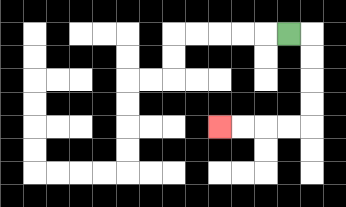{'start': '[12, 1]', 'end': '[9, 5]', 'path_directions': 'R,D,D,D,D,L,L,L,L', 'path_coordinates': '[[12, 1], [13, 1], [13, 2], [13, 3], [13, 4], [13, 5], [12, 5], [11, 5], [10, 5], [9, 5]]'}